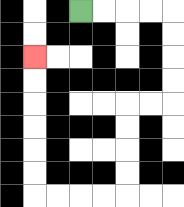{'start': '[3, 0]', 'end': '[1, 2]', 'path_directions': 'R,R,R,R,D,D,D,D,L,L,D,D,D,D,L,L,L,L,U,U,U,U,U,U', 'path_coordinates': '[[3, 0], [4, 0], [5, 0], [6, 0], [7, 0], [7, 1], [7, 2], [7, 3], [7, 4], [6, 4], [5, 4], [5, 5], [5, 6], [5, 7], [5, 8], [4, 8], [3, 8], [2, 8], [1, 8], [1, 7], [1, 6], [1, 5], [1, 4], [1, 3], [1, 2]]'}